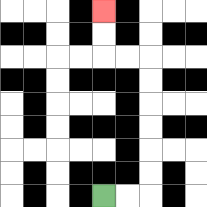{'start': '[4, 8]', 'end': '[4, 0]', 'path_directions': 'R,R,U,U,U,U,U,U,L,L,U,U', 'path_coordinates': '[[4, 8], [5, 8], [6, 8], [6, 7], [6, 6], [6, 5], [6, 4], [6, 3], [6, 2], [5, 2], [4, 2], [4, 1], [4, 0]]'}